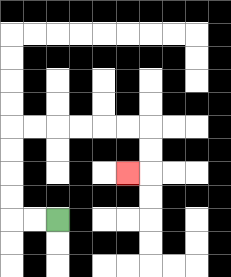{'start': '[2, 9]', 'end': '[5, 7]', 'path_directions': 'L,L,U,U,U,U,R,R,R,R,R,R,D,D,L', 'path_coordinates': '[[2, 9], [1, 9], [0, 9], [0, 8], [0, 7], [0, 6], [0, 5], [1, 5], [2, 5], [3, 5], [4, 5], [5, 5], [6, 5], [6, 6], [6, 7], [5, 7]]'}